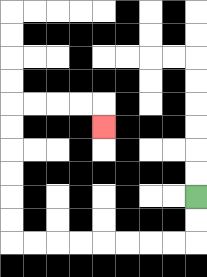{'start': '[8, 8]', 'end': '[4, 5]', 'path_directions': 'D,D,L,L,L,L,L,L,L,L,U,U,U,U,U,U,R,R,R,R,D', 'path_coordinates': '[[8, 8], [8, 9], [8, 10], [7, 10], [6, 10], [5, 10], [4, 10], [3, 10], [2, 10], [1, 10], [0, 10], [0, 9], [0, 8], [0, 7], [0, 6], [0, 5], [0, 4], [1, 4], [2, 4], [3, 4], [4, 4], [4, 5]]'}